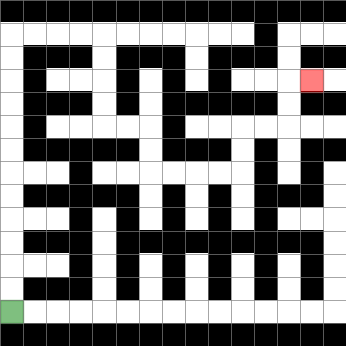{'start': '[0, 13]', 'end': '[13, 3]', 'path_directions': 'U,U,U,U,U,U,U,U,U,U,U,U,R,R,R,R,D,D,D,D,R,R,D,D,R,R,R,R,U,U,R,R,U,U,R', 'path_coordinates': '[[0, 13], [0, 12], [0, 11], [0, 10], [0, 9], [0, 8], [0, 7], [0, 6], [0, 5], [0, 4], [0, 3], [0, 2], [0, 1], [1, 1], [2, 1], [3, 1], [4, 1], [4, 2], [4, 3], [4, 4], [4, 5], [5, 5], [6, 5], [6, 6], [6, 7], [7, 7], [8, 7], [9, 7], [10, 7], [10, 6], [10, 5], [11, 5], [12, 5], [12, 4], [12, 3], [13, 3]]'}